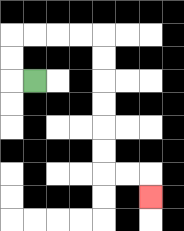{'start': '[1, 3]', 'end': '[6, 8]', 'path_directions': 'L,U,U,R,R,R,R,D,D,D,D,D,D,R,R,D', 'path_coordinates': '[[1, 3], [0, 3], [0, 2], [0, 1], [1, 1], [2, 1], [3, 1], [4, 1], [4, 2], [4, 3], [4, 4], [4, 5], [4, 6], [4, 7], [5, 7], [6, 7], [6, 8]]'}